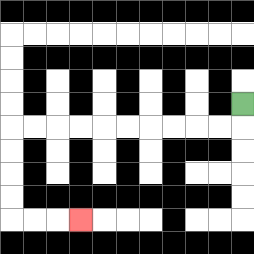{'start': '[10, 4]', 'end': '[3, 9]', 'path_directions': 'D,L,L,L,L,L,L,L,L,L,L,D,D,D,D,R,R,R', 'path_coordinates': '[[10, 4], [10, 5], [9, 5], [8, 5], [7, 5], [6, 5], [5, 5], [4, 5], [3, 5], [2, 5], [1, 5], [0, 5], [0, 6], [0, 7], [0, 8], [0, 9], [1, 9], [2, 9], [3, 9]]'}